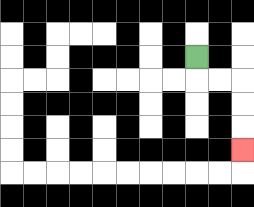{'start': '[8, 2]', 'end': '[10, 6]', 'path_directions': 'D,R,R,D,D,D', 'path_coordinates': '[[8, 2], [8, 3], [9, 3], [10, 3], [10, 4], [10, 5], [10, 6]]'}